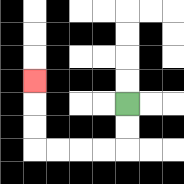{'start': '[5, 4]', 'end': '[1, 3]', 'path_directions': 'D,D,L,L,L,L,U,U,U', 'path_coordinates': '[[5, 4], [5, 5], [5, 6], [4, 6], [3, 6], [2, 6], [1, 6], [1, 5], [1, 4], [1, 3]]'}